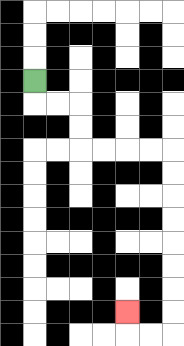{'start': '[1, 3]', 'end': '[5, 13]', 'path_directions': 'D,R,R,D,D,R,R,R,R,D,D,D,D,D,D,D,D,L,L,U', 'path_coordinates': '[[1, 3], [1, 4], [2, 4], [3, 4], [3, 5], [3, 6], [4, 6], [5, 6], [6, 6], [7, 6], [7, 7], [7, 8], [7, 9], [7, 10], [7, 11], [7, 12], [7, 13], [7, 14], [6, 14], [5, 14], [5, 13]]'}